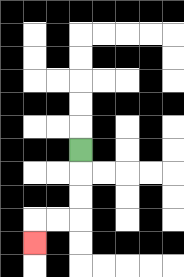{'start': '[3, 6]', 'end': '[1, 10]', 'path_directions': 'D,D,D,L,L,D', 'path_coordinates': '[[3, 6], [3, 7], [3, 8], [3, 9], [2, 9], [1, 9], [1, 10]]'}